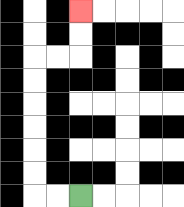{'start': '[3, 8]', 'end': '[3, 0]', 'path_directions': 'L,L,U,U,U,U,U,U,R,R,U,U', 'path_coordinates': '[[3, 8], [2, 8], [1, 8], [1, 7], [1, 6], [1, 5], [1, 4], [1, 3], [1, 2], [2, 2], [3, 2], [3, 1], [3, 0]]'}